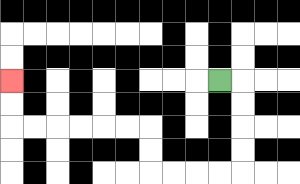{'start': '[9, 3]', 'end': '[0, 3]', 'path_directions': 'R,D,D,D,D,L,L,L,L,U,U,L,L,L,L,L,L,U,U', 'path_coordinates': '[[9, 3], [10, 3], [10, 4], [10, 5], [10, 6], [10, 7], [9, 7], [8, 7], [7, 7], [6, 7], [6, 6], [6, 5], [5, 5], [4, 5], [3, 5], [2, 5], [1, 5], [0, 5], [0, 4], [0, 3]]'}